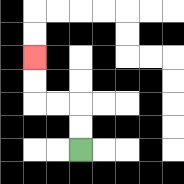{'start': '[3, 6]', 'end': '[1, 2]', 'path_directions': 'U,U,L,L,U,U', 'path_coordinates': '[[3, 6], [3, 5], [3, 4], [2, 4], [1, 4], [1, 3], [1, 2]]'}